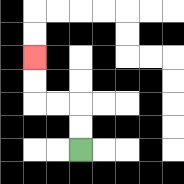{'start': '[3, 6]', 'end': '[1, 2]', 'path_directions': 'U,U,L,L,U,U', 'path_coordinates': '[[3, 6], [3, 5], [3, 4], [2, 4], [1, 4], [1, 3], [1, 2]]'}